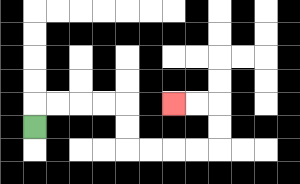{'start': '[1, 5]', 'end': '[7, 4]', 'path_directions': 'U,R,R,R,R,D,D,R,R,R,R,U,U,L,L', 'path_coordinates': '[[1, 5], [1, 4], [2, 4], [3, 4], [4, 4], [5, 4], [5, 5], [5, 6], [6, 6], [7, 6], [8, 6], [9, 6], [9, 5], [9, 4], [8, 4], [7, 4]]'}